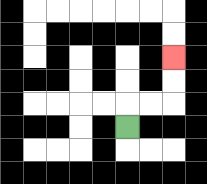{'start': '[5, 5]', 'end': '[7, 2]', 'path_directions': 'U,R,R,U,U', 'path_coordinates': '[[5, 5], [5, 4], [6, 4], [7, 4], [7, 3], [7, 2]]'}